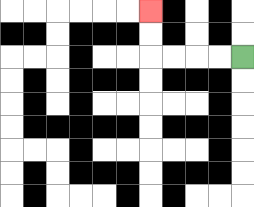{'start': '[10, 2]', 'end': '[6, 0]', 'path_directions': 'L,L,L,L,U,U', 'path_coordinates': '[[10, 2], [9, 2], [8, 2], [7, 2], [6, 2], [6, 1], [6, 0]]'}